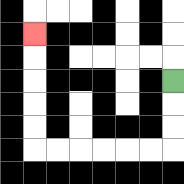{'start': '[7, 3]', 'end': '[1, 1]', 'path_directions': 'D,D,D,L,L,L,L,L,L,U,U,U,U,U', 'path_coordinates': '[[7, 3], [7, 4], [7, 5], [7, 6], [6, 6], [5, 6], [4, 6], [3, 6], [2, 6], [1, 6], [1, 5], [1, 4], [1, 3], [1, 2], [1, 1]]'}